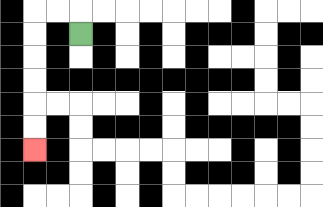{'start': '[3, 1]', 'end': '[1, 6]', 'path_directions': 'U,L,L,D,D,D,D,D,D', 'path_coordinates': '[[3, 1], [3, 0], [2, 0], [1, 0], [1, 1], [1, 2], [1, 3], [1, 4], [1, 5], [1, 6]]'}